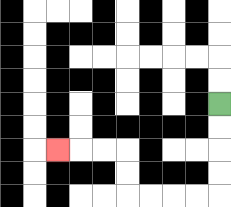{'start': '[9, 4]', 'end': '[2, 6]', 'path_directions': 'D,D,D,D,L,L,L,L,U,U,L,L,L', 'path_coordinates': '[[9, 4], [9, 5], [9, 6], [9, 7], [9, 8], [8, 8], [7, 8], [6, 8], [5, 8], [5, 7], [5, 6], [4, 6], [3, 6], [2, 6]]'}